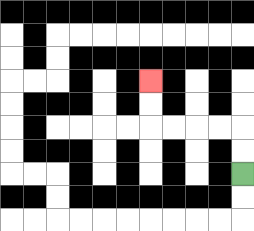{'start': '[10, 7]', 'end': '[6, 3]', 'path_directions': 'U,U,L,L,L,L,U,U', 'path_coordinates': '[[10, 7], [10, 6], [10, 5], [9, 5], [8, 5], [7, 5], [6, 5], [6, 4], [6, 3]]'}